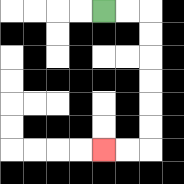{'start': '[4, 0]', 'end': '[4, 6]', 'path_directions': 'R,R,D,D,D,D,D,D,L,L', 'path_coordinates': '[[4, 0], [5, 0], [6, 0], [6, 1], [6, 2], [6, 3], [6, 4], [6, 5], [6, 6], [5, 6], [4, 6]]'}